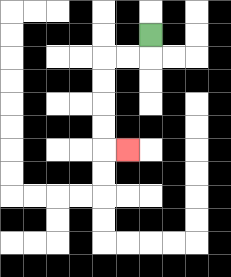{'start': '[6, 1]', 'end': '[5, 6]', 'path_directions': 'D,L,L,D,D,D,D,R', 'path_coordinates': '[[6, 1], [6, 2], [5, 2], [4, 2], [4, 3], [4, 4], [4, 5], [4, 6], [5, 6]]'}